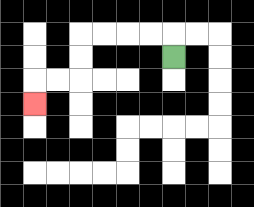{'start': '[7, 2]', 'end': '[1, 4]', 'path_directions': 'U,L,L,L,L,D,D,L,L,D', 'path_coordinates': '[[7, 2], [7, 1], [6, 1], [5, 1], [4, 1], [3, 1], [3, 2], [3, 3], [2, 3], [1, 3], [1, 4]]'}